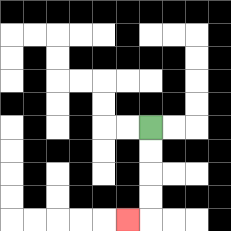{'start': '[6, 5]', 'end': '[5, 9]', 'path_directions': 'D,D,D,D,L', 'path_coordinates': '[[6, 5], [6, 6], [6, 7], [6, 8], [6, 9], [5, 9]]'}